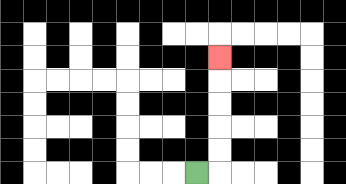{'start': '[8, 7]', 'end': '[9, 2]', 'path_directions': 'R,U,U,U,U,U', 'path_coordinates': '[[8, 7], [9, 7], [9, 6], [9, 5], [9, 4], [9, 3], [9, 2]]'}